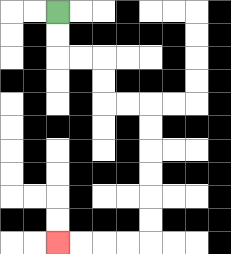{'start': '[2, 0]', 'end': '[2, 10]', 'path_directions': 'D,D,R,R,D,D,R,R,D,D,D,D,D,D,L,L,L,L', 'path_coordinates': '[[2, 0], [2, 1], [2, 2], [3, 2], [4, 2], [4, 3], [4, 4], [5, 4], [6, 4], [6, 5], [6, 6], [6, 7], [6, 8], [6, 9], [6, 10], [5, 10], [4, 10], [3, 10], [2, 10]]'}